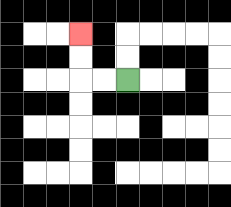{'start': '[5, 3]', 'end': '[3, 1]', 'path_directions': 'L,L,U,U', 'path_coordinates': '[[5, 3], [4, 3], [3, 3], [3, 2], [3, 1]]'}